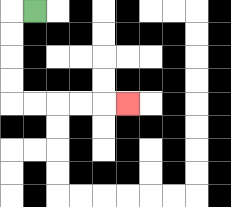{'start': '[1, 0]', 'end': '[5, 4]', 'path_directions': 'L,D,D,D,D,R,R,R,R,R', 'path_coordinates': '[[1, 0], [0, 0], [0, 1], [0, 2], [0, 3], [0, 4], [1, 4], [2, 4], [3, 4], [4, 4], [5, 4]]'}